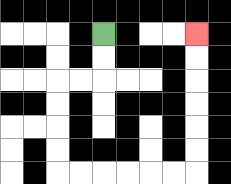{'start': '[4, 1]', 'end': '[8, 1]', 'path_directions': 'D,D,L,L,D,D,D,D,R,R,R,R,R,R,U,U,U,U,U,U', 'path_coordinates': '[[4, 1], [4, 2], [4, 3], [3, 3], [2, 3], [2, 4], [2, 5], [2, 6], [2, 7], [3, 7], [4, 7], [5, 7], [6, 7], [7, 7], [8, 7], [8, 6], [8, 5], [8, 4], [8, 3], [8, 2], [8, 1]]'}